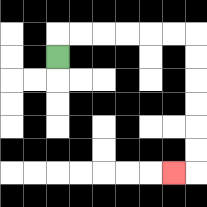{'start': '[2, 2]', 'end': '[7, 7]', 'path_directions': 'U,R,R,R,R,R,R,D,D,D,D,D,D,L', 'path_coordinates': '[[2, 2], [2, 1], [3, 1], [4, 1], [5, 1], [6, 1], [7, 1], [8, 1], [8, 2], [8, 3], [8, 4], [8, 5], [8, 6], [8, 7], [7, 7]]'}